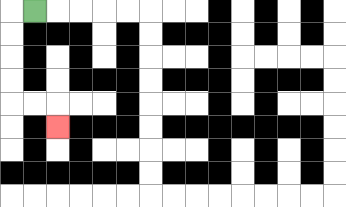{'start': '[1, 0]', 'end': '[2, 5]', 'path_directions': 'L,D,D,D,D,R,R,D', 'path_coordinates': '[[1, 0], [0, 0], [0, 1], [0, 2], [0, 3], [0, 4], [1, 4], [2, 4], [2, 5]]'}